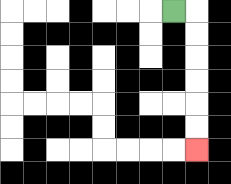{'start': '[7, 0]', 'end': '[8, 6]', 'path_directions': 'R,D,D,D,D,D,D', 'path_coordinates': '[[7, 0], [8, 0], [8, 1], [8, 2], [8, 3], [8, 4], [8, 5], [8, 6]]'}